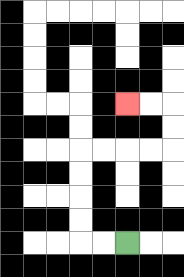{'start': '[5, 10]', 'end': '[5, 4]', 'path_directions': 'L,L,U,U,U,U,R,R,R,R,U,U,L,L', 'path_coordinates': '[[5, 10], [4, 10], [3, 10], [3, 9], [3, 8], [3, 7], [3, 6], [4, 6], [5, 6], [6, 6], [7, 6], [7, 5], [7, 4], [6, 4], [5, 4]]'}